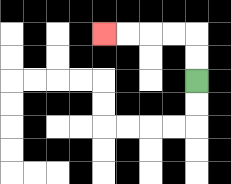{'start': '[8, 3]', 'end': '[4, 1]', 'path_directions': 'U,U,L,L,L,L', 'path_coordinates': '[[8, 3], [8, 2], [8, 1], [7, 1], [6, 1], [5, 1], [4, 1]]'}